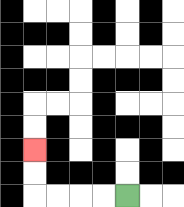{'start': '[5, 8]', 'end': '[1, 6]', 'path_directions': 'L,L,L,L,U,U', 'path_coordinates': '[[5, 8], [4, 8], [3, 8], [2, 8], [1, 8], [1, 7], [1, 6]]'}